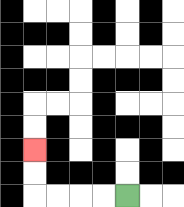{'start': '[5, 8]', 'end': '[1, 6]', 'path_directions': 'L,L,L,L,U,U', 'path_coordinates': '[[5, 8], [4, 8], [3, 8], [2, 8], [1, 8], [1, 7], [1, 6]]'}